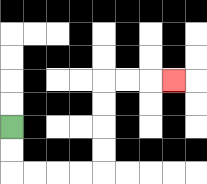{'start': '[0, 5]', 'end': '[7, 3]', 'path_directions': 'D,D,R,R,R,R,U,U,U,U,R,R,R', 'path_coordinates': '[[0, 5], [0, 6], [0, 7], [1, 7], [2, 7], [3, 7], [4, 7], [4, 6], [4, 5], [4, 4], [4, 3], [5, 3], [6, 3], [7, 3]]'}